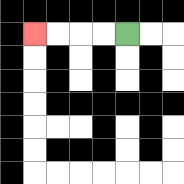{'start': '[5, 1]', 'end': '[1, 1]', 'path_directions': 'L,L,L,L', 'path_coordinates': '[[5, 1], [4, 1], [3, 1], [2, 1], [1, 1]]'}